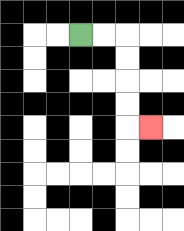{'start': '[3, 1]', 'end': '[6, 5]', 'path_directions': 'R,R,D,D,D,D,R', 'path_coordinates': '[[3, 1], [4, 1], [5, 1], [5, 2], [5, 3], [5, 4], [5, 5], [6, 5]]'}